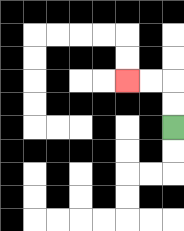{'start': '[7, 5]', 'end': '[5, 3]', 'path_directions': 'U,U,L,L', 'path_coordinates': '[[7, 5], [7, 4], [7, 3], [6, 3], [5, 3]]'}